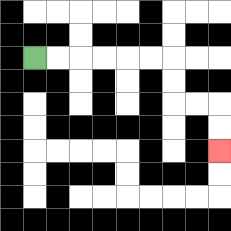{'start': '[1, 2]', 'end': '[9, 6]', 'path_directions': 'R,R,R,R,R,R,D,D,R,R,D,D', 'path_coordinates': '[[1, 2], [2, 2], [3, 2], [4, 2], [5, 2], [6, 2], [7, 2], [7, 3], [7, 4], [8, 4], [9, 4], [9, 5], [9, 6]]'}